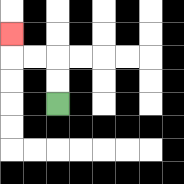{'start': '[2, 4]', 'end': '[0, 1]', 'path_directions': 'U,U,L,L,U', 'path_coordinates': '[[2, 4], [2, 3], [2, 2], [1, 2], [0, 2], [0, 1]]'}